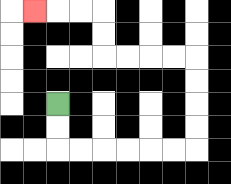{'start': '[2, 4]', 'end': '[1, 0]', 'path_directions': 'D,D,R,R,R,R,R,R,U,U,U,U,L,L,L,L,U,U,L,L,L', 'path_coordinates': '[[2, 4], [2, 5], [2, 6], [3, 6], [4, 6], [5, 6], [6, 6], [7, 6], [8, 6], [8, 5], [8, 4], [8, 3], [8, 2], [7, 2], [6, 2], [5, 2], [4, 2], [4, 1], [4, 0], [3, 0], [2, 0], [1, 0]]'}